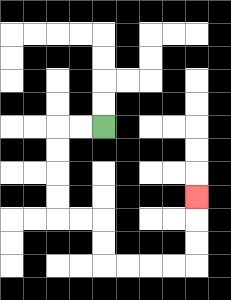{'start': '[4, 5]', 'end': '[8, 8]', 'path_directions': 'L,L,D,D,D,D,R,R,D,D,R,R,R,R,U,U,U', 'path_coordinates': '[[4, 5], [3, 5], [2, 5], [2, 6], [2, 7], [2, 8], [2, 9], [3, 9], [4, 9], [4, 10], [4, 11], [5, 11], [6, 11], [7, 11], [8, 11], [8, 10], [8, 9], [8, 8]]'}